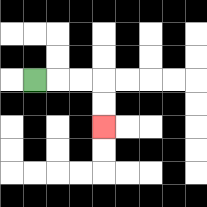{'start': '[1, 3]', 'end': '[4, 5]', 'path_directions': 'R,R,R,D,D', 'path_coordinates': '[[1, 3], [2, 3], [3, 3], [4, 3], [4, 4], [4, 5]]'}